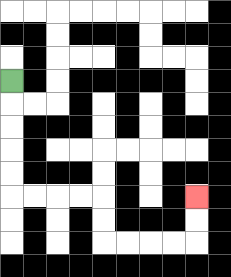{'start': '[0, 3]', 'end': '[8, 8]', 'path_directions': 'D,D,D,D,D,R,R,R,R,D,D,R,R,R,R,U,U', 'path_coordinates': '[[0, 3], [0, 4], [0, 5], [0, 6], [0, 7], [0, 8], [1, 8], [2, 8], [3, 8], [4, 8], [4, 9], [4, 10], [5, 10], [6, 10], [7, 10], [8, 10], [8, 9], [8, 8]]'}